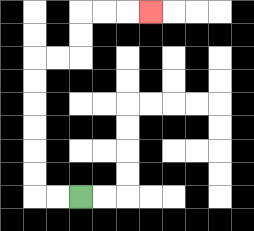{'start': '[3, 8]', 'end': '[6, 0]', 'path_directions': 'L,L,U,U,U,U,U,U,R,R,U,U,R,R,R', 'path_coordinates': '[[3, 8], [2, 8], [1, 8], [1, 7], [1, 6], [1, 5], [1, 4], [1, 3], [1, 2], [2, 2], [3, 2], [3, 1], [3, 0], [4, 0], [5, 0], [6, 0]]'}